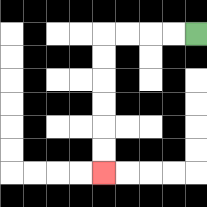{'start': '[8, 1]', 'end': '[4, 7]', 'path_directions': 'L,L,L,L,D,D,D,D,D,D', 'path_coordinates': '[[8, 1], [7, 1], [6, 1], [5, 1], [4, 1], [4, 2], [4, 3], [4, 4], [4, 5], [4, 6], [4, 7]]'}